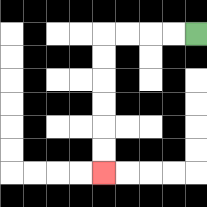{'start': '[8, 1]', 'end': '[4, 7]', 'path_directions': 'L,L,L,L,D,D,D,D,D,D', 'path_coordinates': '[[8, 1], [7, 1], [6, 1], [5, 1], [4, 1], [4, 2], [4, 3], [4, 4], [4, 5], [4, 6], [4, 7]]'}